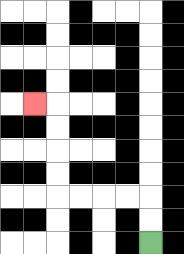{'start': '[6, 10]', 'end': '[1, 4]', 'path_directions': 'U,U,L,L,L,L,U,U,U,U,L', 'path_coordinates': '[[6, 10], [6, 9], [6, 8], [5, 8], [4, 8], [3, 8], [2, 8], [2, 7], [2, 6], [2, 5], [2, 4], [1, 4]]'}